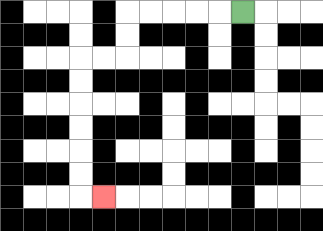{'start': '[10, 0]', 'end': '[4, 8]', 'path_directions': 'L,L,L,L,L,D,D,L,L,D,D,D,D,D,D,R', 'path_coordinates': '[[10, 0], [9, 0], [8, 0], [7, 0], [6, 0], [5, 0], [5, 1], [5, 2], [4, 2], [3, 2], [3, 3], [3, 4], [3, 5], [3, 6], [3, 7], [3, 8], [4, 8]]'}